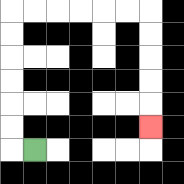{'start': '[1, 6]', 'end': '[6, 5]', 'path_directions': 'L,U,U,U,U,U,U,R,R,R,R,R,R,D,D,D,D,D', 'path_coordinates': '[[1, 6], [0, 6], [0, 5], [0, 4], [0, 3], [0, 2], [0, 1], [0, 0], [1, 0], [2, 0], [3, 0], [4, 0], [5, 0], [6, 0], [6, 1], [6, 2], [6, 3], [6, 4], [6, 5]]'}